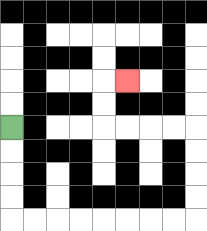{'start': '[0, 5]', 'end': '[5, 3]', 'path_directions': 'D,D,D,D,R,R,R,R,R,R,R,R,U,U,U,U,L,L,L,L,U,U,R', 'path_coordinates': '[[0, 5], [0, 6], [0, 7], [0, 8], [0, 9], [1, 9], [2, 9], [3, 9], [4, 9], [5, 9], [6, 9], [7, 9], [8, 9], [8, 8], [8, 7], [8, 6], [8, 5], [7, 5], [6, 5], [5, 5], [4, 5], [4, 4], [4, 3], [5, 3]]'}